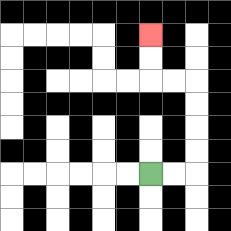{'start': '[6, 7]', 'end': '[6, 1]', 'path_directions': 'R,R,U,U,U,U,L,L,U,U', 'path_coordinates': '[[6, 7], [7, 7], [8, 7], [8, 6], [8, 5], [8, 4], [8, 3], [7, 3], [6, 3], [6, 2], [6, 1]]'}